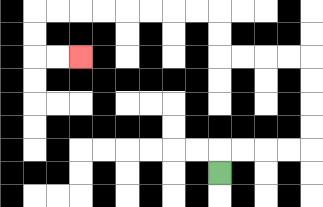{'start': '[9, 7]', 'end': '[3, 2]', 'path_directions': 'U,R,R,R,R,U,U,U,U,L,L,L,L,U,U,L,L,L,L,L,L,L,L,D,D,R,R', 'path_coordinates': '[[9, 7], [9, 6], [10, 6], [11, 6], [12, 6], [13, 6], [13, 5], [13, 4], [13, 3], [13, 2], [12, 2], [11, 2], [10, 2], [9, 2], [9, 1], [9, 0], [8, 0], [7, 0], [6, 0], [5, 0], [4, 0], [3, 0], [2, 0], [1, 0], [1, 1], [1, 2], [2, 2], [3, 2]]'}